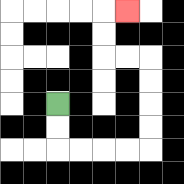{'start': '[2, 4]', 'end': '[5, 0]', 'path_directions': 'D,D,R,R,R,R,U,U,U,U,L,L,U,U,R', 'path_coordinates': '[[2, 4], [2, 5], [2, 6], [3, 6], [4, 6], [5, 6], [6, 6], [6, 5], [6, 4], [6, 3], [6, 2], [5, 2], [4, 2], [4, 1], [4, 0], [5, 0]]'}